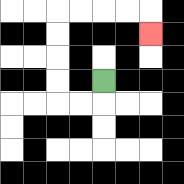{'start': '[4, 3]', 'end': '[6, 1]', 'path_directions': 'D,L,L,U,U,U,U,R,R,R,R,D', 'path_coordinates': '[[4, 3], [4, 4], [3, 4], [2, 4], [2, 3], [2, 2], [2, 1], [2, 0], [3, 0], [4, 0], [5, 0], [6, 0], [6, 1]]'}